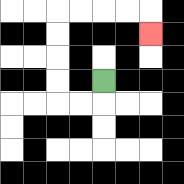{'start': '[4, 3]', 'end': '[6, 1]', 'path_directions': 'D,L,L,U,U,U,U,R,R,R,R,D', 'path_coordinates': '[[4, 3], [4, 4], [3, 4], [2, 4], [2, 3], [2, 2], [2, 1], [2, 0], [3, 0], [4, 0], [5, 0], [6, 0], [6, 1]]'}